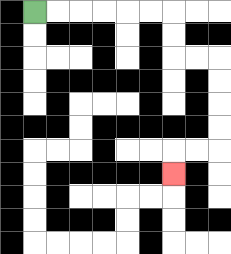{'start': '[1, 0]', 'end': '[7, 7]', 'path_directions': 'R,R,R,R,R,R,D,D,R,R,D,D,D,D,L,L,D', 'path_coordinates': '[[1, 0], [2, 0], [3, 0], [4, 0], [5, 0], [6, 0], [7, 0], [7, 1], [7, 2], [8, 2], [9, 2], [9, 3], [9, 4], [9, 5], [9, 6], [8, 6], [7, 6], [7, 7]]'}